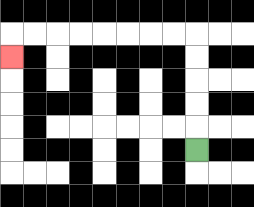{'start': '[8, 6]', 'end': '[0, 2]', 'path_directions': 'U,U,U,U,U,L,L,L,L,L,L,L,L,D', 'path_coordinates': '[[8, 6], [8, 5], [8, 4], [8, 3], [8, 2], [8, 1], [7, 1], [6, 1], [5, 1], [4, 1], [3, 1], [2, 1], [1, 1], [0, 1], [0, 2]]'}